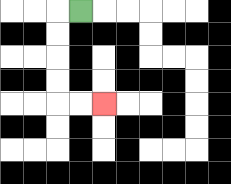{'start': '[3, 0]', 'end': '[4, 4]', 'path_directions': 'L,D,D,D,D,R,R', 'path_coordinates': '[[3, 0], [2, 0], [2, 1], [2, 2], [2, 3], [2, 4], [3, 4], [4, 4]]'}